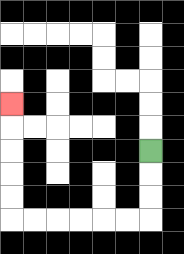{'start': '[6, 6]', 'end': '[0, 4]', 'path_directions': 'D,D,D,L,L,L,L,L,L,U,U,U,U,U', 'path_coordinates': '[[6, 6], [6, 7], [6, 8], [6, 9], [5, 9], [4, 9], [3, 9], [2, 9], [1, 9], [0, 9], [0, 8], [0, 7], [0, 6], [0, 5], [0, 4]]'}